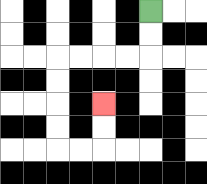{'start': '[6, 0]', 'end': '[4, 4]', 'path_directions': 'D,D,L,L,L,L,D,D,D,D,R,R,U,U', 'path_coordinates': '[[6, 0], [6, 1], [6, 2], [5, 2], [4, 2], [3, 2], [2, 2], [2, 3], [2, 4], [2, 5], [2, 6], [3, 6], [4, 6], [4, 5], [4, 4]]'}